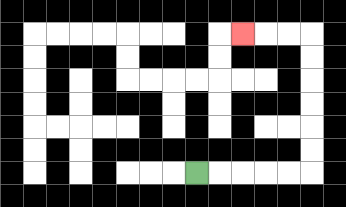{'start': '[8, 7]', 'end': '[10, 1]', 'path_directions': 'R,R,R,R,R,U,U,U,U,U,U,L,L,L', 'path_coordinates': '[[8, 7], [9, 7], [10, 7], [11, 7], [12, 7], [13, 7], [13, 6], [13, 5], [13, 4], [13, 3], [13, 2], [13, 1], [12, 1], [11, 1], [10, 1]]'}